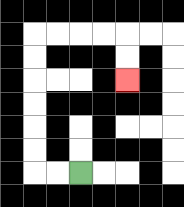{'start': '[3, 7]', 'end': '[5, 3]', 'path_directions': 'L,L,U,U,U,U,U,U,R,R,R,R,D,D', 'path_coordinates': '[[3, 7], [2, 7], [1, 7], [1, 6], [1, 5], [1, 4], [1, 3], [1, 2], [1, 1], [2, 1], [3, 1], [4, 1], [5, 1], [5, 2], [5, 3]]'}